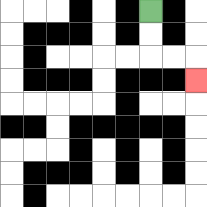{'start': '[6, 0]', 'end': '[8, 3]', 'path_directions': 'D,D,R,R,D', 'path_coordinates': '[[6, 0], [6, 1], [6, 2], [7, 2], [8, 2], [8, 3]]'}